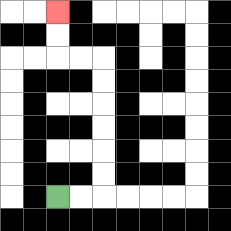{'start': '[2, 8]', 'end': '[2, 0]', 'path_directions': 'R,R,U,U,U,U,U,U,L,L,U,U', 'path_coordinates': '[[2, 8], [3, 8], [4, 8], [4, 7], [4, 6], [4, 5], [4, 4], [4, 3], [4, 2], [3, 2], [2, 2], [2, 1], [2, 0]]'}